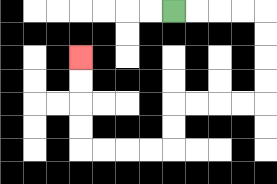{'start': '[7, 0]', 'end': '[3, 2]', 'path_directions': 'R,R,R,R,D,D,D,D,L,L,L,L,D,D,L,L,L,L,U,U,U,U', 'path_coordinates': '[[7, 0], [8, 0], [9, 0], [10, 0], [11, 0], [11, 1], [11, 2], [11, 3], [11, 4], [10, 4], [9, 4], [8, 4], [7, 4], [7, 5], [7, 6], [6, 6], [5, 6], [4, 6], [3, 6], [3, 5], [3, 4], [3, 3], [3, 2]]'}